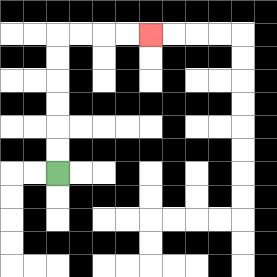{'start': '[2, 7]', 'end': '[6, 1]', 'path_directions': 'U,U,U,U,U,U,R,R,R,R', 'path_coordinates': '[[2, 7], [2, 6], [2, 5], [2, 4], [2, 3], [2, 2], [2, 1], [3, 1], [4, 1], [5, 1], [6, 1]]'}